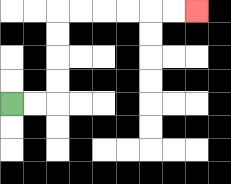{'start': '[0, 4]', 'end': '[8, 0]', 'path_directions': 'R,R,U,U,U,U,R,R,R,R,R,R', 'path_coordinates': '[[0, 4], [1, 4], [2, 4], [2, 3], [2, 2], [2, 1], [2, 0], [3, 0], [4, 0], [5, 0], [6, 0], [7, 0], [8, 0]]'}